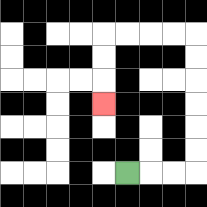{'start': '[5, 7]', 'end': '[4, 4]', 'path_directions': 'R,R,R,U,U,U,U,U,U,L,L,L,L,D,D,D', 'path_coordinates': '[[5, 7], [6, 7], [7, 7], [8, 7], [8, 6], [8, 5], [8, 4], [8, 3], [8, 2], [8, 1], [7, 1], [6, 1], [5, 1], [4, 1], [4, 2], [4, 3], [4, 4]]'}